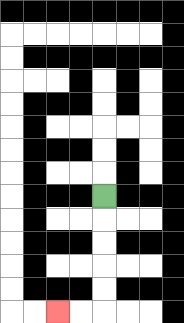{'start': '[4, 8]', 'end': '[2, 13]', 'path_directions': 'D,D,D,D,D,L,L', 'path_coordinates': '[[4, 8], [4, 9], [4, 10], [4, 11], [4, 12], [4, 13], [3, 13], [2, 13]]'}